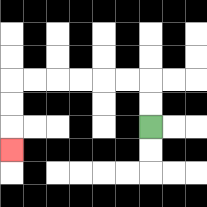{'start': '[6, 5]', 'end': '[0, 6]', 'path_directions': 'U,U,L,L,L,L,L,L,D,D,D', 'path_coordinates': '[[6, 5], [6, 4], [6, 3], [5, 3], [4, 3], [3, 3], [2, 3], [1, 3], [0, 3], [0, 4], [0, 5], [0, 6]]'}